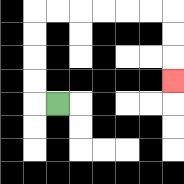{'start': '[2, 4]', 'end': '[7, 3]', 'path_directions': 'L,U,U,U,U,R,R,R,R,R,R,D,D,D', 'path_coordinates': '[[2, 4], [1, 4], [1, 3], [1, 2], [1, 1], [1, 0], [2, 0], [3, 0], [4, 0], [5, 0], [6, 0], [7, 0], [7, 1], [7, 2], [7, 3]]'}